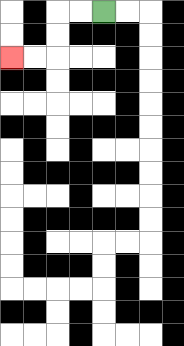{'start': '[4, 0]', 'end': '[0, 2]', 'path_directions': 'L,L,D,D,L,L', 'path_coordinates': '[[4, 0], [3, 0], [2, 0], [2, 1], [2, 2], [1, 2], [0, 2]]'}